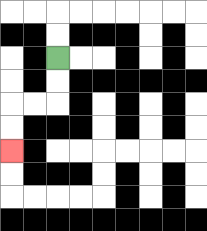{'start': '[2, 2]', 'end': '[0, 6]', 'path_directions': 'D,D,L,L,D,D', 'path_coordinates': '[[2, 2], [2, 3], [2, 4], [1, 4], [0, 4], [0, 5], [0, 6]]'}